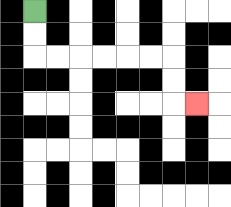{'start': '[1, 0]', 'end': '[8, 4]', 'path_directions': 'D,D,R,R,R,R,R,R,D,D,R', 'path_coordinates': '[[1, 0], [1, 1], [1, 2], [2, 2], [3, 2], [4, 2], [5, 2], [6, 2], [7, 2], [7, 3], [7, 4], [8, 4]]'}